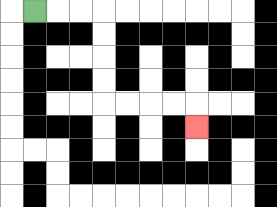{'start': '[1, 0]', 'end': '[8, 5]', 'path_directions': 'R,R,R,D,D,D,D,R,R,R,R,D', 'path_coordinates': '[[1, 0], [2, 0], [3, 0], [4, 0], [4, 1], [4, 2], [4, 3], [4, 4], [5, 4], [6, 4], [7, 4], [8, 4], [8, 5]]'}